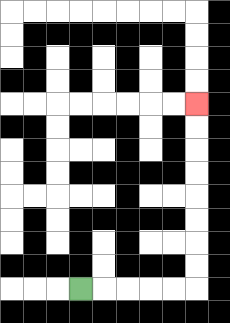{'start': '[3, 12]', 'end': '[8, 4]', 'path_directions': 'R,R,R,R,R,U,U,U,U,U,U,U,U', 'path_coordinates': '[[3, 12], [4, 12], [5, 12], [6, 12], [7, 12], [8, 12], [8, 11], [8, 10], [8, 9], [8, 8], [8, 7], [8, 6], [8, 5], [8, 4]]'}